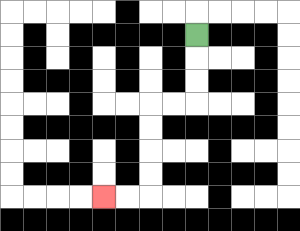{'start': '[8, 1]', 'end': '[4, 8]', 'path_directions': 'D,D,D,L,L,D,D,D,D,L,L', 'path_coordinates': '[[8, 1], [8, 2], [8, 3], [8, 4], [7, 4], [6, 4], [6, 5], [6, 6], [6, 7], [6, 8], [5, 8], [4, 8]]'}